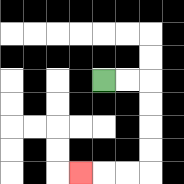{'start': '[4, 3]', 'end': '[3, 7]', 'path_directions': 'R,R,D,D,D,D,L,L,L', 'path_coordinates': '[[4, 3], [5, 3], [6, 3], [6, 4], [6, 5], [6, 6], [6, 7], [5, 7], [4, 7], [3, 7]]'}